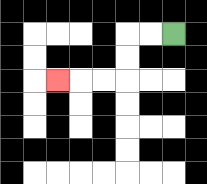{'start': '[7, 1]', 'end': '[2, 3]', 'path_directions': 'L,L,D,D,L,L,L', 'path_coordinates': '[[7, 1], [6, 1], [5, 1], [5, 2], [5, 3], [4, 3], [3, 3], [2, 3]]'}